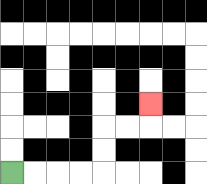{'start': '[0, 7]', 'end': '[6, 4]', 'path_directions': 'R,R,R,R,U,U,R,R,U', 'path_coordinates': '[[0, 7], [1, 7], [2, 7], [3, 7], [4, 7], [4, 6], [4, 5], [5, 5], [6, 5], [6, 4]]'}